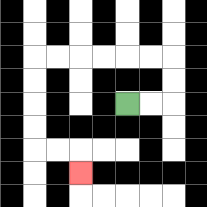{'start': '[5, 4]', 'end': '[3, 7]', 'path_directions': 'R,R,U,U,L,L,L,L,L,L,D,D,D,D,R,R,D', 'path_coordinates': '[[5, 4], [6, 4], [7, 4], [7, 3], [7, 2], [6, 2], [5, 2], [4, 2], [3, 2], [2, 2], [1, 2], [1, 3], [1, 4], [1, 5], [1, 6], [2, 6], [3, 6], [3, 7]]'}